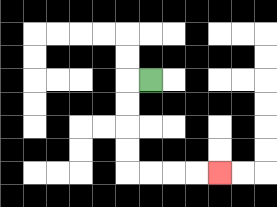{'start': '[6, 3]', 'end': '[9, 7]', 'path_directions': 'L,D,D,D,D,R,R,R,R', 'path_coordinates': '[[6, 3], [5, 3], [5, 4], [5, 5], [5, 6], [5, 7], [6, 7], [7, 7], [8, 7], [9, 7]]'}